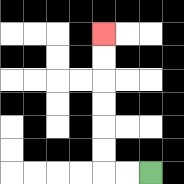{'start': '[6, 7]', 'end': '[4, 1]', 'path_directions': 'L,L,U,U,U,U,U,U', 'path_coordinates': '[[6, 7], [5, 7], [4, 7], [4, 6], [4, 5], [4, 4], [4, 3], [4, 2], [4, 1]]'}